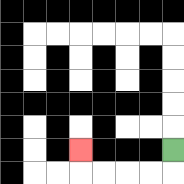{'start': '[7, 6]', 'end': '[3, 6]', 'path_directions': 'D,L,L,L,L,U', 'path_coordinates': '[[7, 6], [7, 7], [6, 7], [5, 7], [4, 7], [3, 7], [3, 6]]'}